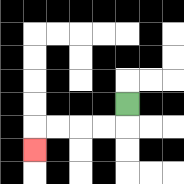{'start': '[5, 4]', 'end': '[1, 6]', 'path_directions': 'D,L,L,L,L,D', 'path_coordinates': '[[5, 4], [5, 5], [4, 5], [3, 5], [2, 5], [1, 5], [1, 6]]'}